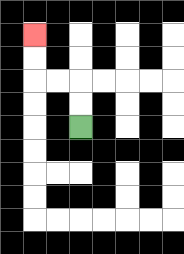{'start': '[3, 5]', 'end': '[1, 1]', 'path_directions': 'U,U,L,L,U,U', 'path_coordinates': '[[3, 5], [3, 4], [3, 3], [2, 3], [1, 3], [1, 2], [1, 1]]'}